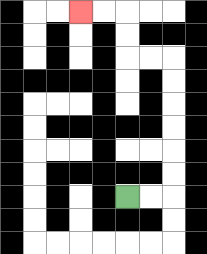{'start': '[5, 8]', 'end': '[3, 0]', 'path_directions': 'R,R,U,U,U,U,U,U,L,L,U,U,L,L', 'path_coordinates': '[[5, 8], [6, 8], [7, 8], [7, 7], [7, 6], [7, 5], [7, 4], [7, 3], [7, 2], [6, 2], [5, 2], [5, 1], [5, 0], [4, 0], [3, 0]]'}